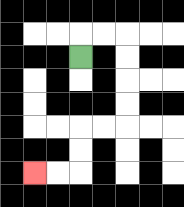{'start': '[3, 2]', 'end': '[1, 7]', 'path_directions': 'U,R,R,D,D,D,D,L,L,D,D,L,L', 'path_coordinates': '[[3, 2], [3, 1], [4, 1], [5, 1], [5, 2], [5, 3], [5, 4], [5, 5], [4, 5], [3, 5], [3, 6], [3, 7], [2, 7], [1, 7]]'}